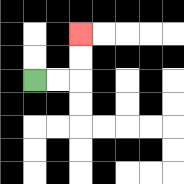{'start': '[1, 3]', 'end': '[3, 1]', 'path_directions': 'R,R,U,U', 'path_coordinates': '[[1, 3], [2, 3], [3, 3], [3, 2], [3, 1]]'}